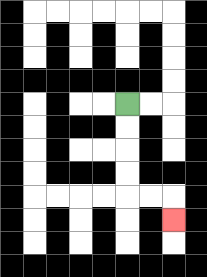{'start': '[5, 4]', 'end': '[7, 9]', 'path_directions': 'D,D,D,D,R,R,D', 'path_coordinates': '[[5, 4], [5, 5], [5, 6], [5, 7], [5, 8], [6, 8], [7, 8], [7, 9]]'}